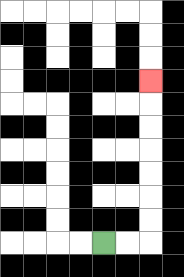{'start': '[4, 10]', 'end': '[6, 3]', 'path_directions': 'R,R,U,U,U,U,U,U,U', 'path_coordinates': '[[4, 10], [5, 10], [6, 10], [6, 9], [6, 8], [6, 7], [6, 6], [6, 5], [6, 4], [6, 3]]'}